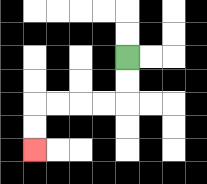{'start': '[5, 2]', 'end': '[1, 6]', 'path_directions': 'D,D,L,L,L,L,D,D', 'path_coordinates': '[[5, 2], [5, 3], [5, 4], [4, 4], [3, 4], [2, 4], [1, 4], [1, 5], [1, 6]]'}